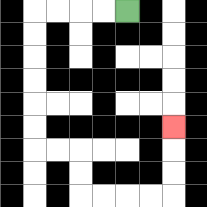{'start': '[5, 0]', 'end': '[7, 5]', 'path_directions': 'L,L,L,L,D,D,D,D,D,D,R,R,D,D,R,R,R,R,U,U,U', 'path_coordinates': '[[5, 0], [4, 0], [3, 0], [2, 0], [1, 0], [1, 1], [1, 2], [1, 3], [1, 4], [1, 5], [1, 6], [2, 6], [3, 6], [3, 7], [3, 8], [4, 8], [5, 8], [6, 8], [7, 8], [7, 7], [7, 6], [7, 5]]'}